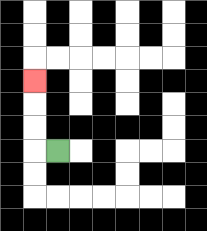{'start': '[2, 6]', 'end': '[1, 3]', 'path_directions': 'L,U,U,U', 'path_coordinates': '[[2, 6], [1, 6], [1, 5], [1, 4], [1, 3]]'}